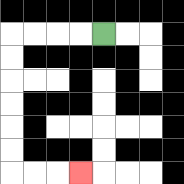{'start': '[4, 1]', 'end': '[3, 7]', 'path_directions': 'L,L,L,L,D,D,D,D,D,D,R,R,R', 'path_coordinates': '[[4, 1], [3, 1], [2, 1], [1, 1], [0, 1], [0, 2], [0, 3], [0, 4], [0, 5], [0, 6], [0, 7], [1, 7], [2, 7], [3, 7]]'}